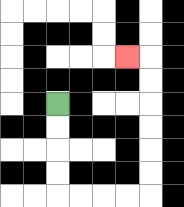{'start': '[2, 4]', 'end': '[5, 2]', 'path_directions': 'D,D,D,D,R,R,R,R,U,U,U,U,U,U,L', 'path_coordinates': '[[2, 4], [2, 5], [2, 6], [2, 7], [2, 8], [3, 8], [4, 8], [5, 8], [6, 8], [6, 7], [6, 6], [6, 5], [6, 4], [6, 3], [6, 2], [5, 2]]'}